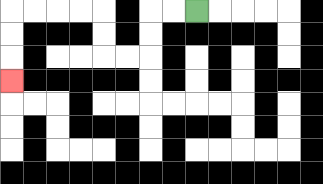{'start': '[8, 0]', 'end': '[0, 3]', 'path_directions': 'L,L,D,D,L,L,U,U,L,L,L,L,D,D,D', 'path_coordinates': '[[8, 0], [7, 0], [6, 0], [6, 1], [6, 2], [5, 2], [4, 2], [4, 1], [4, 0], [3, 0], [2, 0], [1, 0], [0, 0], [0, 1], [0, 2], [0, 3]]'}